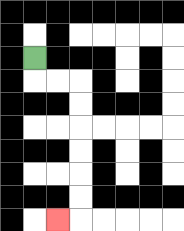{'start': '[1, 2]', 'end': '[2, 9]', 'path_directions': 'D,R,R,D,D,D,D,D,D,L', 'path_coordinates': '[[1, 2], [1, 3], [2, 3], [3, 3], [3, 4], [3, 5], [3, 6], [3, 7], [3, 8], [3, 9], [2, 9]]'}